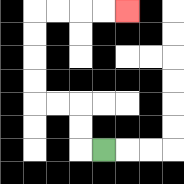{'start': '[4, 6]', 'end': '[5, 0]', 'path_directions': 'L,U,U,L,L,U,U,U,U,R,R,R,R', 'path_coordinates': '[[4, 6], [3, 6], [3, 5], [3, 4], [2, 4], [1, 4], [1, 3], [1, 2], [1, 1], [1, 0], [2, 0], [3, 0], [4, 0], [5, 0]]'}